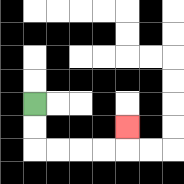{'start': '[1, 4]', 'end': '[5, 5]', 'path_directions': 'D,D,R,R,R,R,U', 'path_coordinates': '[[1, 4], [1, 5], [1, 6], [2, 6], [3, 6], [4, 6], [5, 6], [5, 5]]'}